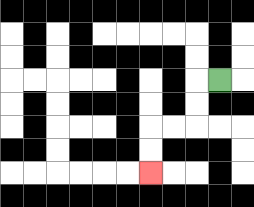{'start': '[9, 3]', 'end': '[6, 7]', 'path_directions': 'L,D,D,L,L,D,D', 'path_coordinates': '[[9, 3], [8, 3], [8, 4], [8, 5], [7, 5], [6, 5], [6, 6], [6, 7]]'}